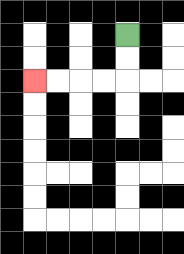{'start': '[5, 1]', 'end': '[1, 3]', 'path_directions': 'D,D,L,L,L,L', 'path_coordinates': '[[5, 1], [5, 2], [5, 3], [4, 3], [3, 3], [2, 3], [1, 3]]'}